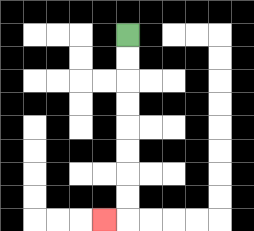{'start': '[5, 1]', 'end': '[4, 9]', 'path_directions': 'D,D,D,D,D,D,D,D,L', 'path_coordinates': '[[5, 1], [5, 2], [5, 3], [5, 4], [5, 5], [5, 6], [5, 7], [5, 8], [5, 9], [4, 9]]'}